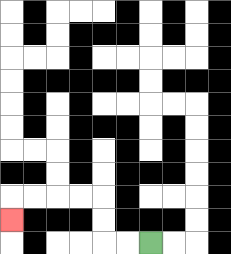{'start': '[6, 10]', 'end': '[0, 9]', 'path_directions': 'L,L,U,U,L,L,L,L,D', 'path_coordinates': '[[6, 10], [5, 10], [4, 10], [4, 9], [4, 8], [3, 8], [2, 8], [1, 8], [0, 8], [0, 9]]'}